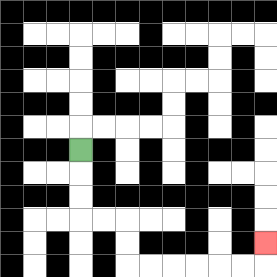{'start': '[3, 6]', 'end': '[11, 10]', 'path_directions': 'D,D,D,R,R,D,D,R,R,R,R,R,R,U', 'path_coordinates': '[[3, 6], [3, 7], [3, 8], [3, 9], [4, 9], [5, 9], [5, 10], [5, 11], [6, 11], [7, 11], [8, 11], [9, 11], [10, 11], [11, 11], [11, 10]]'}